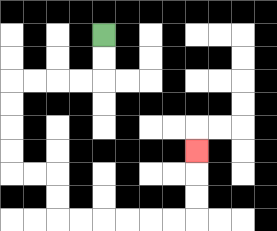{'start': '[4, 1]', 'end': '[8, 6]', 'path_directions': 'D,D,L,L,L,L,D,D,D,D,R,R,D,D,R,R,R,R,R,R,U,U,U', 'path_coordinates': '[[4, 1], [4, 2], [4, 3], [3, 3], [2, 3], [1, 3], [0, 3], [0, 4], [0, 5], [0, 6], [0, 7], [1, 7], [2, 7], [2, 8], [2, 9], [3, 9], [4, 9], [5, 9], [6, 9], [7, 9], [8, 9], [8, 8], [8, 7], [8, 6]]'}